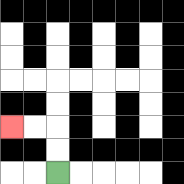{'start': '[2, 7]', 'end': '[0, 5]', 'path_directions': 'U,U,L,L', 'path_coordinates': '[[2, 7], [2, 6], [2, 5], [1, 5], [0, 5]]'}